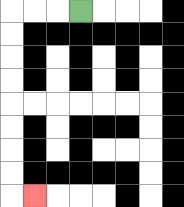{'start': '[3, 0]', 'end': '[1, 8]', 'path_directions': 'L,L,L,D,D,D,D,D,D,D,D,R', 'path_coordinates': '[[3, 0], [2, 0], [1, 0], [0, 0], [0, 1], [0, 2], [0, 3], [0, 4], [0, 5], [0, 6], [0, 7], [0, 8], [1, 8]]'}